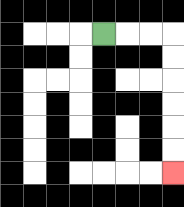{'start': '[4, 1]', 'end': '[7, 7]', 'path_directions': 'R,R,R,D,D,D,D,D,D', 'path_coordinates': '[[4, 1], [5, 1], [6, 1], [7, 1], [7, 2], [7, 3], [7, 4], [7, 5], [7, 6], [7, 7]]'}